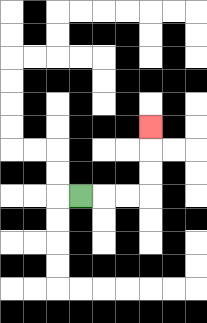{'start': '[3, 8]', 'end': '[6, 5]', 'path_directions': 'R,R,R,U,U,U', 'path_coordinates': '[[3, 8], [4, 8], [5, 8], [6, 8], [6, 7], [6, 6], [6, 5]]'}